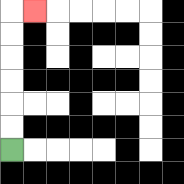{'start': '[0, 6]', 'end': '[1, 0]', 'path_directions': 'U,U,U,U,U,U,R', 'path_coordinates': '[[0, 6], [0, 5], [0, 4], [0, 3], [0, 2], [0, 1], [0, 0], [1, 0]]'}